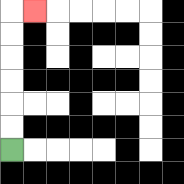{'start': '[0, 6]', 'end': '[1, 0]', 'path_directions': 'U,U,U,U,U,U,R', 'path_coordinates': '[[0, 6], [0, 5], [0, 4], [0, 3], [0, 2], [0, 1], [0, 0], [1, 0]]'}